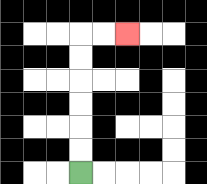{'start': '[3, 7]', 'end': '[5, 1]', 'path_directions': 'U,U,U,U,U,U,R,R', 'path_coordinates': '[[3, 7], [3, 6], [3, 5], [3, 4], [3, 3], [3, 2], [3, 1], [4, 1], [5, 1]]'}